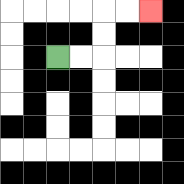{'start': '[2, 2]', 'end': '[6, 0]', 'path_directions': 'R,R,U,U,R,R', 'path_coordinates': '[[2, 2], [3, 2], [4, 2], [4, 1], [4, 0], [5, 0], [6, 0]]'}